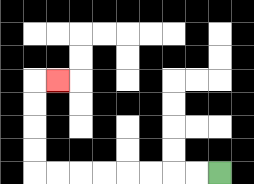{'start': '[9, 7]', 'end': '[2, 3]', 'path_directions': 'L,L,L,L,L,L,L,L,U,U,U,U,R', 'path_coordinates': '[[9, 7], [8, 7], [7, 7], [6, 7], [5, 7], [4, 7], [3, 7], [2, 7], [1, 7], [1, 6], [1, 5], [1, 4], [1, 3], [2, 3]]'}